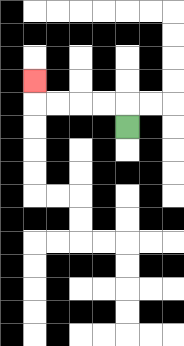{'start': '[5, 5]', 'end': '[1, 3]', 'path_directions': 'U,L,L,L,L,U', 'path_coordinates': '[[5, 5], [5, 4], [4, 4], [3, 4], [2, 4], [1, 4], [1, 3]]'}